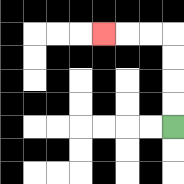{'start': '[7, 5]', 'end': '[4, 1]', 'path_directions': 'U,U,U,U,L,L,L', 'path_coordinates': '[[7, 5], [7, 4], [7, 3], [7, 2], [7, 1], [6, 1], [5, 1], [4, 1]]'}